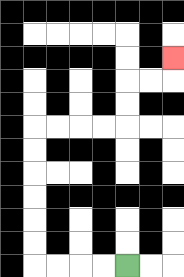{'start': '[5, 11]', 'end': '[7, 2]', 'path_directions': 'L,L,L,L,U,U,U,U,U,U,R,R,R,R,U,U,R,R,U', 'path_coordinates': '[[5, 11], [4, 11], [3, 11], [2, 11], [1, 11], [1, 10], [1, 9], [1, 8], [1, 7], [1, 6], [1, 5], [2, 5], [3, 5], [4, 5], [5, 5], [5, 4], [5, 3], [6, 3], [7, 3], [7, 2]]'}